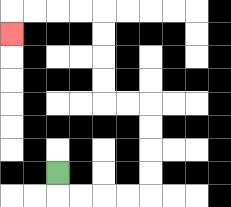{'start': '[2, 7]', 'end': '[0, 1]', 'path_directions': 'D,R,R,R,R,U,U,U,U,L,L,U,U,U,U,L,L,L,L,D', 'path_coordinates': '[[2, 7], [2, 8], [3, 8], [4, 8], [5, 8], [6, 8], [6, 7], [6, 6], [6, 5], [6, 4], [5, 4], [4, 4], [4, 3], [4, 2], [4, 1], [4, 0], [3, 0], [2, 0], [1, 0], [0, 0], [0, 1]]'}